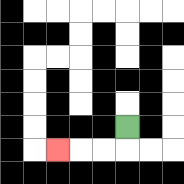{'start': '[5, 5]', 'end': '[2, 6]', 'path_directions': 'D,L,L,L', 'path_coordinates': '[[5, 5], [5, 6], [4, 6], [3, 6], [2, 6]]'}